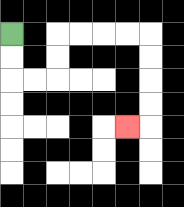{'start': '[0, 1]', 'end': '[5, 5]', 'path_directions': 'D,D,R,R,U,U,R,R,R,R,D,D,D,D,L', 'path_coordinates': '[[0, 1], [0, 2], [0, 3], [1, 3], [2, 3], [2, 2], [2, 1], [3, 1], [4, 1], [5, 1], [6, 1], [6, 2], [6, 3], [6, 4], [6, 5], [5, 5]]'}